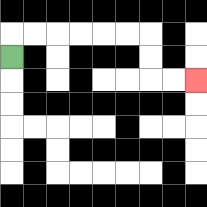{'start': '[0, 2]', 'end': '[8, 3]', 'path_directions': 'U,R,R,R,R,R,R,D,D,R,R', 'path_coordinates': '[[0, 2], [0, 1], [1, 1], [2, 1], [3, 1], [4, 1], [5, 1], [6, 1], [6, 2], [6, 3], [7, 3], [8, 3]]'}